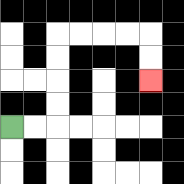{'start': '[0, 5]', 'end': '[6, 3]', 'path_directions': 'R,R,U,U,U,U,R,R,R,R,D,D', 'path_coordinates': '[[0, 5], [1, 5], [2, 5], [2, 4], [2, 3], [2, 2], [2, 1], [3, 1], [4, 1], [5, 1], [6, 1], [6, 2], [6, 3]]'}